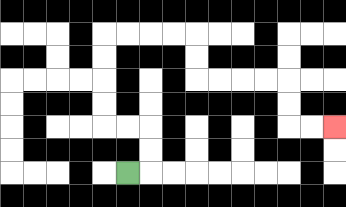{'start': '[5, 7]', 'end': '[14, 5]', 'path_directions': 'R,U,U,L,L,U,U,U,U,R,R,R,R,D,D,R,R,R,R,D,D,R,R', 'path_coordinates': '[[5, 7], [6, 7], [6, 6], [6, 5], [5, 5], [4, 5], [4, 4], [4, 3], [4, 2], [4, 1], [5, 1], [6, 1], [7, 1], [8, 1], [8, 2], [8, 3], [9, 3], [10, 3], [11, 3], [12, 3], [12, 4], [12, 5], [13, 5], [14, 5]]'}